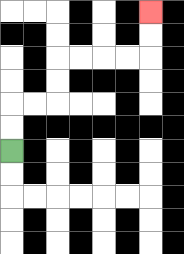{'start': '[0, 6]', 'end': '[6, 0]', 'path_directions': 'U,U,R,R,U,U,R,R,R,R,U,U', 'path_coordinates': '[[0, 6], [0, 5], [0, 4], [1, 4], [2, 4], [2, 3], [2, 2], [3, 2], [4, 2], [5, 2], [6, 2], [6, 1], [6, 0]]'}